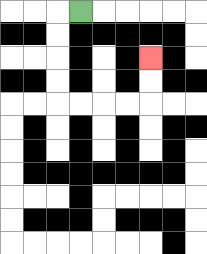{'start': '[3, 0]', 'end': '[6, 2]', 'path_directions': 'L,D,D,D,D,R,R,R,R,U,U', 'path_coordinates': '[[3, 0], [2, 0], [2, 1], [2, 2], [2, 3], [2, 4], [3, 4], [4, 4], [5, 4], [6, 4], [6, 3], [6, 2]]'}